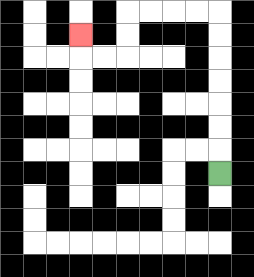{'start': '[9, 7]', 'end': '[3, 1]', 'path_directions': 'U,U,U,U,U,U,U,L,L,L,L,D,D,L,L,U', 'path_coordinates': '[[9, 7], [9, 6], [9, 5], [9, 4], [9, 3], [9, 2], [9, 1], [9, 0], [8, 0], [7, 0], [6, 0], [5, 0], [5, 1], [5, 2], [4, 2], [3, 2], [3, 1]]'}